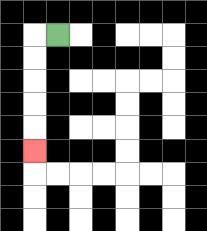{'start': '[2, 1]', 'end': '[1, 6]', 'path_directions': 'L,D,D,D,D,D', 'path_coordinates': '[[2, 1], [1, 1], [1, 2], [1, 3], [1, 4], [1, 5], [1, 6]]'}